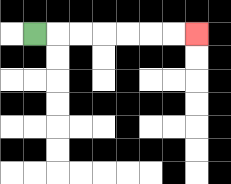{'start': '[1, 1]', 'end': '[8, 1]', 'path_directions': 'R,R,R,R,R,R,R', 'path_coordinates': '[[1, 1], [2, 1], [3, 1], [4, 1], [5, 1], [6, 1], [7, 1], [8, 1]]'}